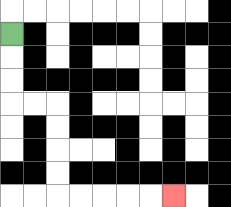{'start': '[0, 1]', 'end': '[7, 8]', 'path_directions': 'D,D,D,R,R,D,D,D,D,R,R,R,R,R', 'path_coordinates': '[[0, 1], [0, 2], [0, 3], [0, 4], [1, 4], [2, 4], [2, 5], [2, 6], [2, 7], [2, 8], [3, 8], [4, 8], [5, 8], [6, 8], [7, 8]]'}